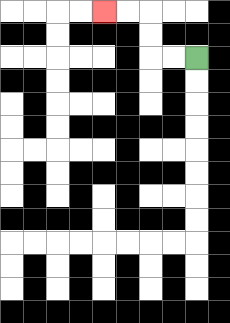{'start': '[8, 2]', 'end': '[4, 0]', 'path_directions': 'L,L,U,U,L,L', 'path_coordinates': '[[8, 2], [7, 2], [6, 2], [6, 1], [6, 0], [5, 0], [4, 0]]'}